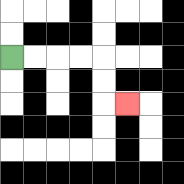{'start': '[0, 2]', 'end': '[5, 4]', 'path_directions': 'R,R,R,R,D,D,R', 'path_coordinates': '[[0, 2], [1, 2], [2, 2], [3, 2], [4, 2], [4, 3], [4, 4], [5, 4]]'}